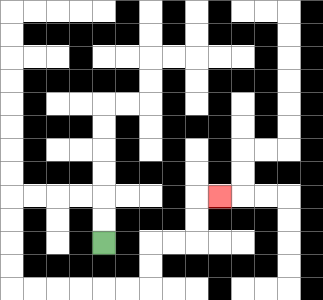{'start': '[4, 10]', 'end': '[9, 8]', 'path_directions': 'U,U,L,L,L,L,D,D,D,D,R,R,R,R,R,R,U,U,R,R,U,U,R', 'path_coordinates': '[[4, 10], [4, 9], [4, 8], [3, 8], [2, 8], [1, 8], [0, 8], [0, 9], [0, 10], [0, 11], [0, 12], [1, 12], [2, 12], [3, 12], [4, 12], [5, 12], [6, 12], [6, 11], [6, 10], [7, 10], [8, 10], [8, 9], [8, 8], [9, 8]]'}